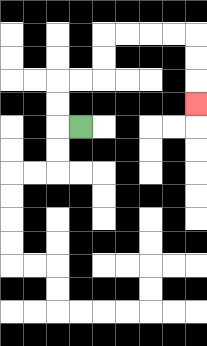{'start': '[3, 5]', 'end': '[8, 4]', 'path_directions': 'L,U,U,R,R,U,U,R,R,R,R,D,D,D', 'path_coordinates': '[[3, 5], [2, 5], [2, 4], [2, 3], [3, 3], [4, 3], [4, 2], [4, 1], [5, 1], [6, 1], [7, 1], [8, 1], [8, 2], [8, 3], [8, 4]]'}